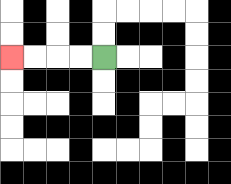{'start': '[4, 2]', 'end': '[0, 2]', 'path_directions': 'L,L,L,L', 'path_coordinates': '[[4, 2], [3, 2], [2, 2], [1, 2], [0, 2]]'}